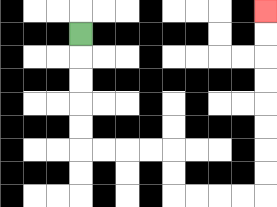{'start': '[3, 1]', 'end': '[11, 0]', 'path_directions': 'D,D,D,D,D,R,R,R,R,D,D,R,R,R,R,U,U,U,U,U,U,U,U', 'path_coordinates': '[[3, 1], [3, 2], [3, 3], [3, 4], [3, 5], [3, 6], [4, 6], [5, 6], [6, 6], [7, 6], [7, 7], [7, 8], [8, 8], [9, 8], [10, 8], [11, 8], [11, 7], [11, 6], [11, 5], [11, 4], [11, 3], [11, 2], [11, 1], [11, 0]]'}